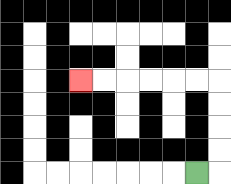{'start': '[8, 7]', 'end': '[3, 3]', 'path_directions': 'R,U,U,U,U,L,L,L,L,L,L', 'path_coordinates': '[[8, 7], [9, 7], [9, 6], [9, 5], [9, 4], [9, 3], [8, 3], [7, 3], [6, 3], [5, 3], [4, 3], [3, 3]]'}